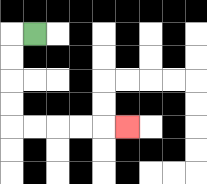{'start': '[1, 1]', 'end': '[5, 5]', 'path_directions': 'L,D,D,D,D,R,R,R,R,R', 'path_coordinates': '[[1, 1], [0, 1], [0, 2], [0, 3], [0, 4], [0, 5], [1, 5], [2, 5], [3, 5], [4, 5], [5, 5]]'}